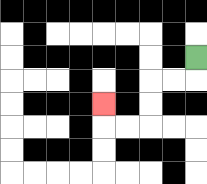{'start': '[8, 2]', 'end': '[4, 4]', 'path_directions': 'D,L,L,D,D,L,L,U', 'path_coordinates': '[[8, 2], [8, 3], [7, 3], [6, 3], [6, 4], [6, 5], [5, 5], [4, 5], [4, 4]]'}